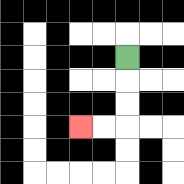{'start': '[5, 2]', 'end': '[3, 5]', 'path_directions': 'D,D,D,L,L', 'path_coordinates': '[[5, 2], [5, 3], [5, 4], [5, 5], [4, 5], [3, 5]]'}